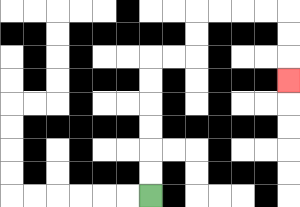{'start': '[6, 8]', 'end': '[12, 3]', 'path_directions': 'U,U,U,U,U,U,R,R,U,U,R,R,R,R,D,D,D', 'path_coordinates': '[[6, 8], [6, 7], [6, 6], [6, 5], [6, 4], [6, 3], [6, 2], [7, 2], [8, 2], [8, 1], [8, 0], [9, 0], [10, 0], [11, 0], [12, 0], [12, 1], [12, 2], [12, 3]]'}